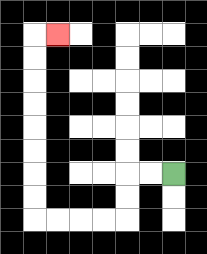{'start': '[7, 7]', 'end': '[2, 1]', 'path_directions': 'L,L,D,D,L,L,L,L,U,U,U,U,U,U,U,U,R', 'path_coordinates': '[[7, 7], [6, 7], [5, 7], [5, 8], [5, 9], [4, 9], [3, 9], [2, 9], [1, 9], [1, 8], [1, 7], [1, 6], [1, 5], [1, 4], [1, 3], [1, 2], [1, 1], [2, 1]]'}